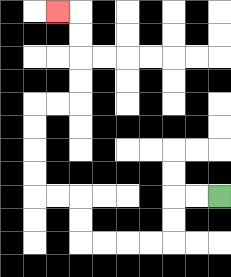{'start': '[9, 8]', 'end': '[2, 0]', 'path_directions': 'L,L,D,D,L,L,L,L,U,U,L,L,U,U,U,U,R,R,U,U,U,U,L', 'path_coordinates': '[[9, 8], [8, 8], [7, 8], [7, 9], [7, 10], [6, 10], [5, 10], [4, 10], [3, 10], [3, 9], [3, 8], [2, 8], [1, 8], [1, 7], [1, 6], [1, 5], [1, 4], [2, 4], [3, 4], [3, 3], [3, 2], [3, 1], [3, 0], [2, 0]]'}